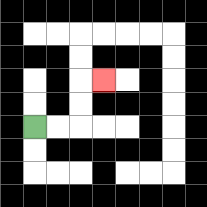{'start': '[1, 5]', 'end': '[4, 3]', 'path_directions': 'R,R,U,U,R', 'path_coordinates': '[[1, 5], [2, 5], [3, 5], [3, 4], [3, 3], [4, 3]]'}